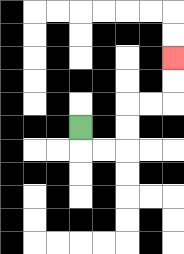{'start': '[3, 5]', 'end': '[7, 2]', 'path_directions': 'D,R,R,U,U,R,R,U,U', 'path_coordinates': '[[3, 5], [3, 6], [4, 6], [5, 6], [5, 5], [5, 4], [6, 4], [7, 4], [7, 3], [7, 2]]'}